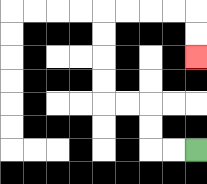{'start': '[8, 6]', 'end': '[8, 2]', 'path_directions': 'L,L,U,U,L,L,U,U,U,U,R,R,R,R,D,D', 'path_coordinates': '[[8, 6], [7, 6], [6, 6], [6, 5], [6, 4], [5, 4], [4, 4], [4, 3], [4, 2], [4, 1], [4, 0], [5, 0], [6, 0], [7, 0], [8, 0], [8, 1], [8, 2]]'}